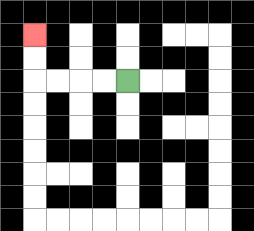{'start': '[5, 3]', 'end': '[1, 1]', 'path_directions': 'L,L,L,L,U,U', 'path_coordinates': '[[5, 3], [4, 3], [3, 3], [2, 3], [1, 3], [1, 2], [1, 1]]'}